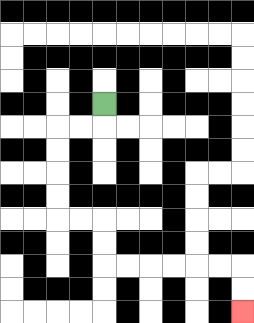{'start': '[4, 4]', 'end': '[10, 13]', 'path_directions': 'D,L,L,D,D,D,D,R,R,D,D,R,R,R,R,R,R,D,D', 'path_coordinates': '[[4, 4], [4, 5], [3, 5], [2, 5], [2, 6], [2, 7], [2, 8], [2, 9], [3, 9], [4, 9], [4, 10], [4, 11], [5, 11], [6, 11], [7, 11], [8, 11], [9, 11], [10, 11], [10, 12], [10, 13]]'}